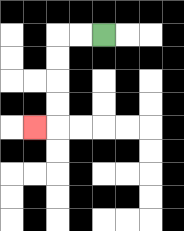{'start': '[4, 1]', 'end': '[1, 5]', 'path_directions': 'L,L,D,D,D,D,L', 'path_coordinates': '[[4, 1], [3, 1], [2, 1], [2, 2], [2, 3], [2, 4], [2, 5], [1, 5]]'}